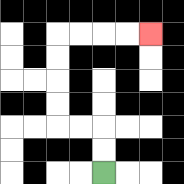{'start': '[4, 7]', 'end': '[6, 1]', 'path_directions': 'U,U,L,L,U,U,U,U,R,R,R,R', 'path_coordinates': '[[4, 7], [4, 6], [4, 5], [3, 5], [2, 5], [2, 4], [2, 3], [2, 2], [2, 1], [3, 1], [4, 1], [5, 1], [6, 1]]'}